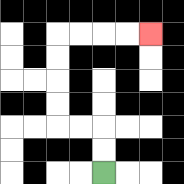{'start': '[4, 7]', 'end': '[6, 1]', 'path_directions': 'U,U,L,L,U,U,U,U,R,R,R,R', 'path_coordinates': '[[4, 7], [4, 6], [4, 5], [3, 5], [2, 5], [2, 4], [2, 3], [2, 2], [2, 1], [3, 1], [4, 1], [5, 1], [6, 1]]'}